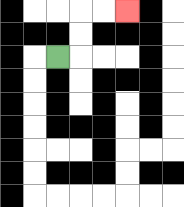{'start': '[2, 2]', 'end': '[5, 0]', 'path_directions': 'R,U,U,R,R', 'path_coordinates': '[[2, 2], [3, 2], [3, 1], [3, 0], [4, 0], [5, 0]]'}